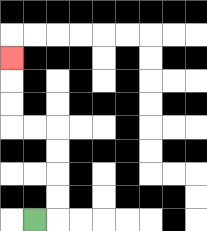{'start': '[1, 9]', 'end': '[0, 2]', 'path_directions': 'R,U,U,U,U,L,L,U,U,U', 'path_coordinates': '[[1, 9], [2, 9], [2, 8], [2, 7], [2, 6], [2, 5], [1, 5], [0, 5], [0, 4], [0, 3], [0, 2]]'}